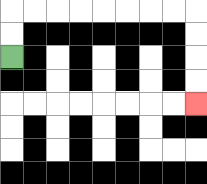{'start': '[0, 2]', 'end': '[8, 4]', 'path_directions': 'U,U,R,R,R,R,R,R,R,R,D,D,D,D', 'path_coordinates': '[[0, 2], [0, 1], [0, 0], [1, 0], [2, 0], [3, 0], [4, 0], [5, 0], [6, 0], [7, 0], [8, 0], [8, 1], [8, 2], [8, 3], [8, 4]]'}